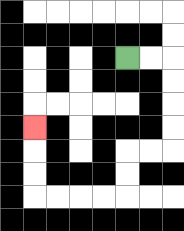{'start': '[5, 2]', 'end': '[1, 5]', 'path_directions': 'R,R,D,D,D,D,L,L,D,D,L,L,L,L,U,U,U', 'path_coordinates': '[[5, 2], [6, 2], [7, 2], [7, 3], [7, 4], [7, 5], [7, 6], [6, 6], [5, 6], [5, 7], [5, 8], [4, 8], [3, 8], [2, 8], [1, 8], [1, 7], [1, 6], [1, 5]]'}